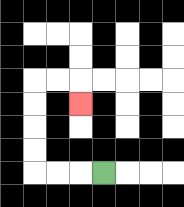{'start': '[4, 7]', 'end': '[3, 4]', 'path_directions': 'L,L,L,U,U,U,U,R,R,D', 'path_coordinates': '[[4, 7], [3, 7], [2, 7], [1, 7], [1, 6], [1, 5], [1, 4], [1, 3], [2, 3], [3, 3], [3, 4]]'}